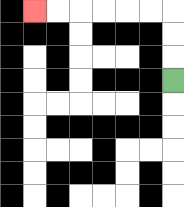{'start': '[7, 3]', 'end': '[1, 0]', 'path_directions': 'U,U,U,L,L,L,L,L,L', 'path_coordinates': '[[7, 3], [7, 2], [7, 1], [7, 0], [6, 0], [5, 0], [4, 0], [3, 0], [2, 0], [1, 0]]'}